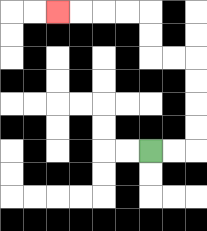{'start': '[6, 6]', 'end': '[2, 0]', 'path_directions': 'R,R,U,U,U,U,L,L,U,U,L,L,L,L', 'path_coordinates': '[[6, 6], [7, 6], [8, 6], [8, 5], [8, 4], [8, 3], [8, 2], [7, 2], [6, 2], [6, 1], [6, 0], [5, 0], [4, 0], [3, 0], [2, 0]]'}